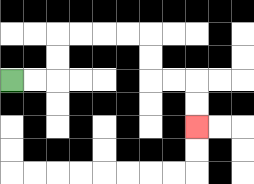{'start': '[0, 3]', 'end': '[8, 5]', 'path_directions': 'R,R,U,U,R,R,R,R,D,D,R,R,D,D', 'path_coordinates': '[[0, 3], [1, 3], [2, 3], [2, 2], [2, 1], [3, 1], [4, 1], [5, 1], [6, 1], [6, 2], [6, 3], [7, 3], [8, 3], [8, 4], [8, 5]]'}